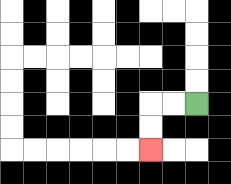{'start': '[8, 4]', 'end': '[6, 6]', 'path_directions': 'L,L,D,D', 'path_coordinates': '[[8, 4], [7, 4], [6, 4], [6, 5], [6, 6]]'}